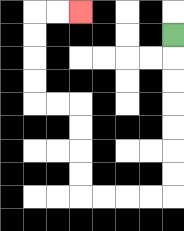{'start': '[7, 1]', 'end': '[3, 0]', 'path_directions': 'D,D,D,D,D,D,D,L,L,L,L,U,U,U,U,L,L,U,U,U,U,R,R', 'path_coordinates': '[[7, 1], [7, 2], [7, 3], [7, 4], [7, 5], [7, 6], [7, 7], [7, 8], [6, 8], [5, 8], [4, 8], [3, 8], [3, 7], [3, 6], [3, 5], [3, 4], [2, 4], [1, 4], [1, 3], [1, 2], [1, 1], [1, 0], [2, 0], [3, 0]]'}